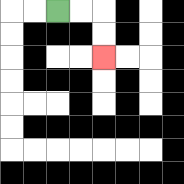{'start': '[2, 0]', 'end': '[4, 2]', 'path_directions': 'R,R,D,D', 'path_coordinates': '[[2, 0], [3, 0], [4, 0], [4, 1], [4, 2]]'}